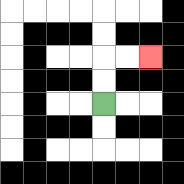{'start': '[4, 4]', 'end': '[6, 2]', 'path_directions': 'U,U,R,R', 'path_coordinates': '[[4, 4], [4, 3], [4, 2], [5, 2], [6, 2]]'}